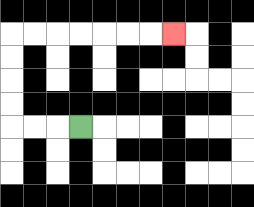{'start': '[3, 5]', 'end': '[7, 1]', 'path_directions': 'L,L,L,U,U,U,U,R,R,R,R,R,R,R', 'path_coordinates': '[[3, 5], [2, 5], [1, 5], [0, 5], [0, 4], [0, 3], [0, 2], [0, 1], [1, 1], [2, 1], [3, 1], [4, 1], [5, 1], [6, 1], [7, 1]]'}